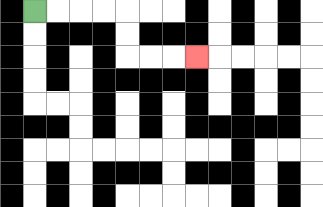{'start': '[1, 0]', 'end': '[8, 2]', 'path_directions': 'R,R,R,R,D,D,R,R,R', 'path_coordinates': '[[1, 0], [2, 0], [3, 0], [4, 0], [5, 0], [5, 1], [5, 2], [6, 2], [7, 2], [8, 2]]'}